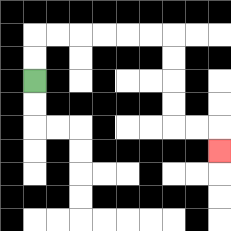{'start': '[1, 3]', 'end': '[9, 6]', 'path_directions': 'U,U,R,R,R,R,R,R,D,D,D,D,R,R,D', 'path_coordinates': '[[1, 3], [1, 2], [1, 1], [2, 1], [3, 1], [4, 1], [5, 1], [6, 1], [7, 1], [7, 2], [7, 3], [7, 4], [7, 5], [8, 5], [9, 5], [9, 6]]'}